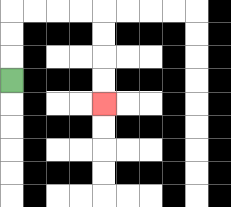{'start': '[0, 3]', 'end': '[4, 4]', 'path_directions': 'U,U,U,R,R,R,R,D,D,D,D', 'path_coordinates': '[[0, 3], [0, 2], [0, 1], [0, 0], [1, 0], [2, 0], [3, 0], [4, 0], [4, 1], [4, 2], [4, 3], [4, 4]]'}